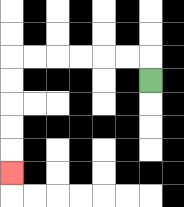{'start': '[6, 3]', 'end': '[0, 7]', 'path_directions': 'U,L,L,L,L,L,L,D,D,D,D,D', 'path_coordinates': '[[6, 3], [6, 2], [5, 2], [4, 2], [3, 2], [2, 2], [1, 2], [0, 2], [0, 3], [0, 4], [0, 5], [0, 6], [0, 7]]'}